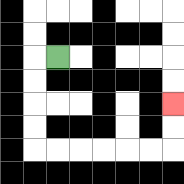{'start': '[2, 2]', 'end': '[7, 4]', 'path_directions': 'L,D,D,D,D,R,R,R,R,R,R,U,U', 'path_coordinates': '[[2, 2], [1, 2], [1, 3], [1, 4], [1, 5], [1, 6], [2, 6], [3, 6], [4, 6], [5, 6], [6, 6], [7, 6], [7, 5], [7, 4]]'}